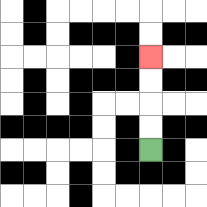{'start': '[6, 6]', 'end': '[6, 2]', 'path_directions': 'U,U,U,U', 'path_coordinates': '[[6, 6], [6, 5], [6, 4], [6, 3], [6, 2]]'}